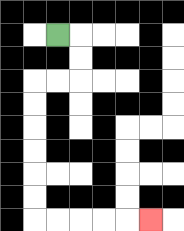{'start': '[2, 1]', 'end': '[6, 9]', 'path_directions': 'R,D,D,L,L,D,D,D,D,D,D,R,R,R,R,R', 'path_coordinates': '[[2, 1], [3, 1], [3, 2], [3, 3], [2, 3], [1, 3], [1, 4], [1, 5], [1, 6], [1, 7], [1, 8], [1, 9], [2, 9], [3, 9], [4, 9], [5, 9], [6, 9]]'}